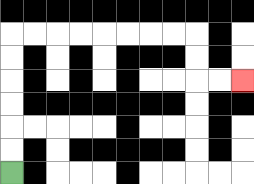{'start': '[0, 7]', 'end': '[10, 3]', 'path_directions': 'U,U,U,U,U,U,R,R,R,R,R,R,R,R,D,D,R,R', 'path_coordinates': '[[0, 7], [0, 6], [0, 5], [0, 4], [0, 3], [0, 2], [0, 1], [1, 1], [2, 1], [3, 1], [4, 1], [5, 1], [6, 1], [7, 1], [8, 1], [8, 2], [8, 3], [9, 3], [10, 3]]'}